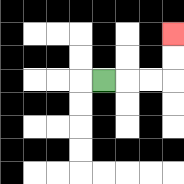{'start': '[4, 3]', 'end': '[7, 1]', 'path_directions': 'R,R,R,U,U', 'path_coordinates': '[[4, 3], [5, 3], [6, 3], [7, 3], [7, 2], [7, 1]]'}